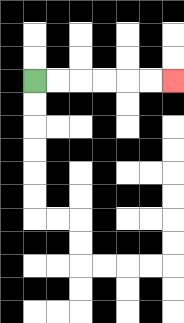{'start': '[1, 3]', 'end': '[7, 3]', 'path_directions': 'R,R,R,R,R,R', 'path_coordinates': '[[1, 3], [2, 3], [3, 3], [4, 3], [5, 3], [6, 3], [7, 3]]'}